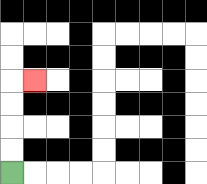{'start': '[0, 7]', 'end': '[1, 3]', 'path_directions': 'U,U,U,U,R', 'path_coordinates': '[[0, 7], [0, 6], [0, 5], [0, 4], [0, 3], [1, 3]]'}